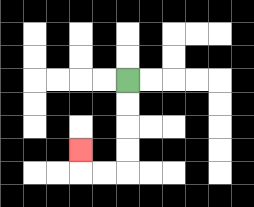{'start': '[5, 3]', 'end': '[3, 6]', 'path_directions': 'D,D,D,D,L,L,U', 'path_coordinates': '[[5, 3], [5, 4], [5, 5], [5, 6], [5, 7], [4, 7], [3, 7], [3, 6]]'}